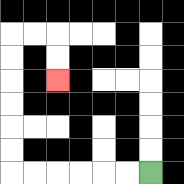{'start': '[6, 7]', 'end': '[2, 3]', 'path_directions': 'L,L,L,L,L,L,U,U,U,U,U,U,R,R,D,D', 'path_coordinates': '[[6, 7], [5, 7], [4, 7], [3, 7], [2, 7], [1, 7], [0, 7], [0, 6], [0, 5], [0, 4], [0, 3], [0, 2], [0, 1], [1, 1], [2, 1], [2, 2], [2, 3]]'}